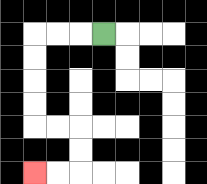{'start': '[4, 1]', 'end': '[1, 7]', 'path_directions': 'L,L,L,D,D,D,D,R,R,D,D,L,L', 'path_coordinates': '[[4, 1], [3, 1], [2, 1], [1, 1], [1, 2], [1, 3], [1, 4], [1, 5], [2, 5], [3, 5], [3, 6], [3, 7], [2, 7], [1, 7]]'}